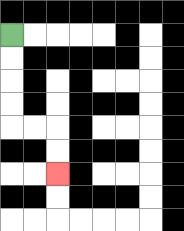{'start': '[0, 1]', 'end': '[2, 7]', 'path_directions': 'D,D,D,D,R,R,D,D', 'path_coordinates': '[[0, 1], [0, 2], [0, 3], [0, 4], [0, 5], [1, 5], [2, 5], [2, 6], [2, 7]]'}